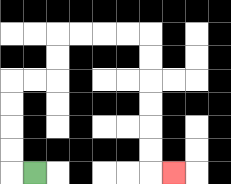{'start': '[1, 7]', 'end': '[7, 7]', 'path_directions': 'L,U,U,U,U,R,R,U,U,R,R,R,R,D,D,D,D,D,D,R', 'path_coordinates': '[[1, 7], [0, 7], [0, 6], [0, 5], [0, 4], [0, 3], [1, 3], [2, 3], [2, 2], [2, 1], [3, 1], [4, 1], [5, 1], [6, 1], [6, 2], [6, 3], [6, 4], [6, 5], [6, 6], [6, 7], [7, 7]]'}